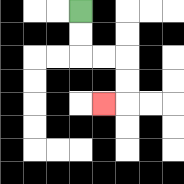{'start': '[3, 0]', 'end': '[4, 4]', 'path_directions': 'D,D,R,R,D,D,L', 'path_coordinates': '[[3, 0], [3, 1], [3, 2], [4, 2], [5, 2], [5, 3], [5, 4], [4, 4]]'}